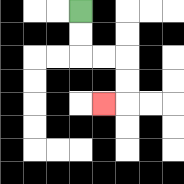{'start': '[3, 0]', 'end': '[4, 4]', 'path_directions': 'D,D,R,R,D,D,L', 'path_coordinates': '[[3, 0], [3, 1], [3, 2], [4, 2], [5, 2], [5, 3], [5, 4], [4, 4]]'}